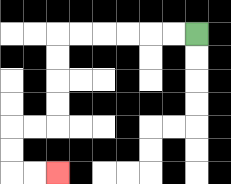{'start': '[8, 1]', 'end': '[2, 7]', 'path_directions': 'L,L,L,L,L,L,D,D,D,D,L,L,D,D,R,R', 'path_coordinates': '[[8, 1], [7, 1], [6, 1], [5, 1], [4, 1], [3, 1], [2, 1], [2, 2], [2, 3], [2, 4], [2, 5], [1, 5], [0, 5], [0, 6], [0, 7], [1, 7], [2, 7]]'}